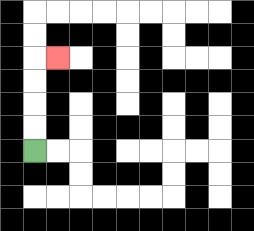{'start': '[1, 6]', 'end': '[2, 2]', 'path_directions': 'U,U,U,U,R', 'path_coordinates': '[[1, 6], [1, 5], [1, 4], [1, 3], [1, 2], [2, 2]]'}